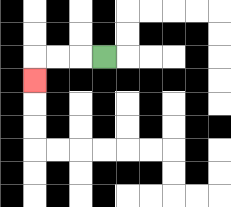{'start': '[4, 2]', 'end': '[1, 3]', 'path_directions': 'L,L,L,D', 'path_coordinates': '[[4, 2], [3, 2], [2, 2], [1, 2], [1, 3]]'}